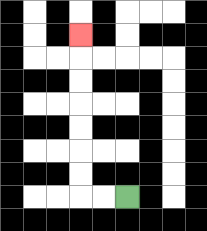{'start': '[5, 8]', 'end': '[3, 1]', 'path_directions': 'L,L,U,U,U,U,U,U,U', 'path_coordinates': '[[5, 8], [4, 8], [3, 8], [3, 7], [3, 6], [3, 5], [3, 4], [3, 3], [3, 2], [3, 1]]'}